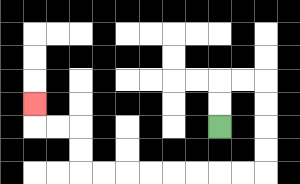{'start': '[9, 5]', 'end': '[1, 4]', 'path_directions': 'U,U,R,R,D,D,D,D,L,L,L,L,L,L,L,L,U,U,L,L,U', 'path_coordinates': '[[9, 5], [9, 4], [9, 3], [10, 3], [11, 3], [11, 4], [11, 5], [11, 6], [11, 7], [10, 7], [9, 7], [8, 7], [7, 7], [6, 7], [5, 7], [4, 7], [3, 7], [3, 6], [3, 5], [2, 5], [1, 5], [1, 4]]'}